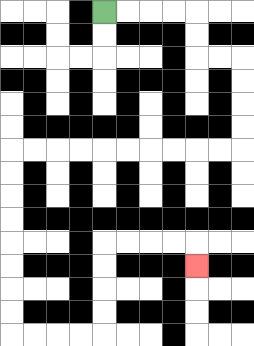{'start': '[4, 0]', 'end': '[8, 11]', 'path_directions': 'R,R,R,R,D,D,R,R,D,D,D,D,L,L,L,L,L,L,L,L,L,L,D,D,D,D,D,D,D,D,R,R,R,R,U,U,U,U,R,R,R,R,D', 'path_coordinates': '[[4, 0], [5, 0], [6, 0], [7, 0], [8, 0], [8, 1], [8, 2], [9, 2], [10, 2], [10, 3], [10, 4], [10, 5], [10, 6], [9, 6], [8, 6], [7, 6], [6, 6], [5, 6], [4, 6], [3, 6], [2, 6], [1, 6], [0, 6], [0, 7], [0, 8], [0, 9], [0, 10], [0, 11], [0, 12], [0, 13], [0, 14], [1, 14], [2, 14], [3, 14], [4, 14], [4, 13], [4, 12], [4, 11], [4, 10], [5, 10], [6, 10], [7, 10], [8, 10], [8, 11]]'}